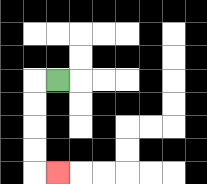{'start': '[2, 3]', 'end': '[2, 7]', 'path_directions': 'L,D,D,D,D,R', 'path_coordinates': '[[2, 3], [1, 3], [1, 4], [1, 5], [1, 6], [1, 7], [2, 7]]'}